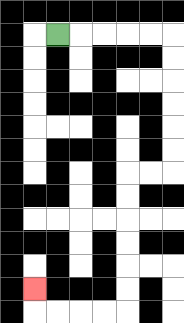{'start': '[2, 1]', 'end': '[1, 12]', 'path_directions': 'R,R,R,R,R,D,D,D,D,D,D,L,L,D,D,D,D,D,D,L,L,L,L,U', 'path_coordinates': '[[2, 1], [3, 1], [4, 1], [5, 1], [6, 1], [7, 1], [7, 2], [7, 3], [7, 4], [7, 5], [7, 6], [7, 7], [6, 7], [5, 7], [5, 8], [5, 9], [5, 10], [5, 11], [5, 12], [5, 13], [4, 13], [3, 13], [2, 13], [1, 13], [1, 12]]'}